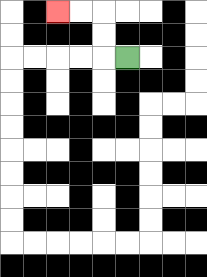{'start': '[5, 2]', 'end': '[2, 0]', 'path_directions': 'L,U,U,L,L', 'path_coordinates': '[[5, 2], [4, 2], [4, 1], [4, 0], [3, 0], [2, 0]]'}